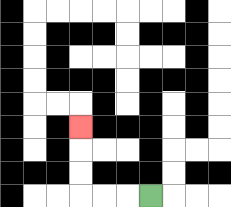{'start': '[6, 8]', 'end': '[3, 5]', 'path_directions': 'L,L,L,U,U,U', 'path_coordinates': '[[6, 8], [5, 8], [4, 8], [3, 8], [3, 7], [3, 6], [3, 5]]'}